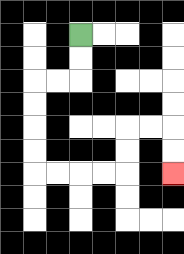{'start': '[3, 1]', 'end': '[7, 7]', 'path_directions': 'D,D,L,L,D,D,D,D,R,R,R,R,U,U,R,R,D,D', 'path_coordinates': '[[3, 1], [3, 2], [3, 3], [2, 3], [1, 3], [1, 4], [1, 5], [1, 6], [1, 7], [2, 7], [3, 7], [4, 7], [5, 7], [5, 6], [5, 5], [6, 5], [7, 5], [7, 6], [7, 7]]'}